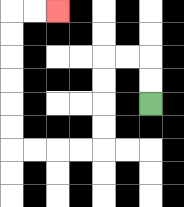{'start': '[6, 4]', 'end': '[2, 0]', 'path_directions': 'U,U,L,L,D,D,D,D,L,L,L,L,U,U,U,U,U,U,R,R', 'path_coordinates': '[[6, 4], [6, 3], [6, 2], [5, 2], [4, 2], [4, 3], [4, 4], [4, 5], [4, 6], [3, 6], [2, 6], [1, 6], [0, 6], [0, 5], [0, 4], [0, 3], [0, 2], [0, 1], [0, 0], [1, 0], [2, 0]]'}